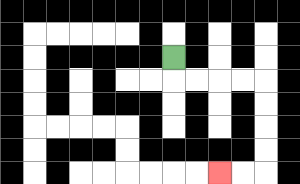{'start': '[7, 2]', 'end': '[9, 7]', 'path_directions': 'D,R,R,R,R,D,D,D,D,L,L', 'path_coordinates': '[[7, 2], [7, 3], [8, 3], [9, 3], [10, 3], [11, 3], [11, 4], [11, 5], [11, 6], [11, 7], [10, 7], [9, 7]]'}